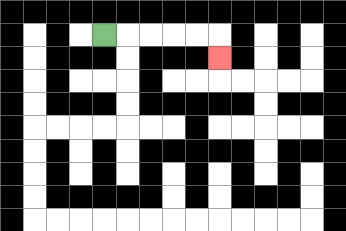{'start': '[4, 1]', 'end': '[9, 2]', 'path_directions': 'R,R,R,R,R,D', 'path_coordinates': '[[4, 1], [5, 1], [6, 1], [7, 1], [8, 1], [9, 1], [9, 2]]'}